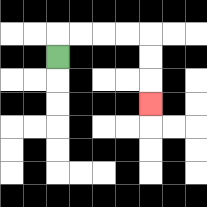{'start': '[2, 2]', 'end': '[6, 4]', 'path_directions': 'U,R,R,R,R,D,D,D', 'path_coordinates': '[[2, 2], [2, 1], [3, 1], [4, 1], [5, 1], [6, 1], [6, 2], [6, 3], [6, 4]]'}